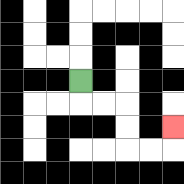{'start': '[3, 3]', 'end': '[7, 5]', 'path_directions': 'D,R,R,D,D,R,R,U', 'path_coordinates': '[[3, 3], [3, 4], [4, 4], [5, 4], [5, 5], [5, 6], [6, 6], [7, 6], [7, 5]]'}